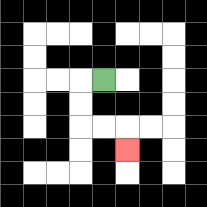{'start': '[4, 3]', 'end': '[5, 6]', 'path_directions': 'L,D,D,R,R,D', 'path_coordinates': '[[4, 3], [3, 3], [3, 4], [3, 5], [4, 5], [5, 5], [5, 6]]'}